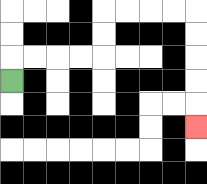{'start': '[0, 3]', 'end': '[8, 5]', 'path_directions': 'U,R,R,R,R,U,U,R,R,R,R,D,D,D,D,D', 'path_coordinates': '[[0, 3], [0, 2], [1, 2], [2, 2], [3, 2], [4, 2], [4, 1], [4, 0], [5, 0], [6, 0], [7, 0], [8, 0], [8, 1], [8, 2], [8, 3], [8, 4], [8, 5]]'}